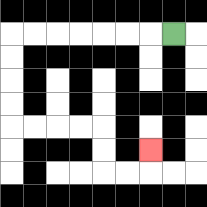{'start': '[7, 1]', 'end': '[6, 6]', 'path_directions': 'L,L,L,L,L,L,L,D,D,D,D,R,R,R,R,D,D,R,R,U', 'path_coordinates': '[[7, 1], [6, 1], [5, 1], [4, 1], [3, 1], [2, 1], [1, 1], [0, 1], [0, 2], [0, 3], [0, 4], [0, 5], [1, 5], [2, 5], [3, 5], [4, 5], [4, 6], [4, 7], [5, 7], [6, 7], [6, 6]]'}